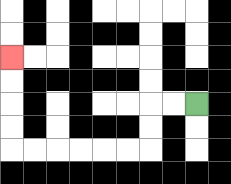{'start': '[8, 4]', 'end': '[0, 2]', 'path_directions': 'L,L,D,D,L,L,L,L,L,L,U,U,U,U', 'path_coordinates': '[[8, 4], [7, 4], [6, 4], [6, 5], [6, 6], [5, 6], [4, 6], [3, 6], [2, 6], [1, 6], [0, 6], [0, 5], [0, 4], [0, 3], [0, 2]]'}